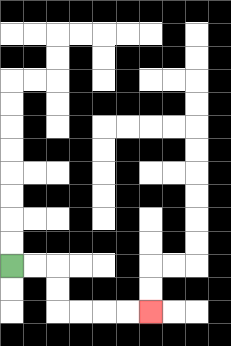{'start': '[0, 11]', 'end': '[6, 13]', 'path_directions': 'R,R,D,D,R,R,R,R', 'path_coordinates': '[[0, 11], [1, 11], [2, 11], [2, 12], [2, 13], [3, 13], [4, 13], [5, 13], [6, 13]]'}